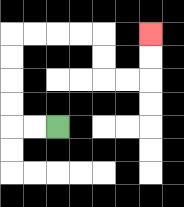{'start': '[2, 5]', 'end': '[6, 1]', 'path_directions': 'L,L,U,U,U,U,R,R,R,R,D,D,R,R,U,U', 'path_coordinates': '[[2, 5], [1, 5], [0, 5], [0, 4], [0, 3], [0, 2], [0, 1], [1, 1], [2, 1], [3, 1], [4, 1], [4, 2], [4, 3], [5, 3], [6, 3], [6, 2], [6, 1]]'}